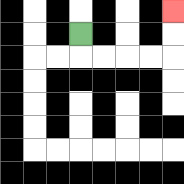{'start': '[3, 1]', 'end': '[7, 0]', 'path_directions': 'D,R,R,R,R,U,U', 'path_coordinates': '[[3, 1], [3, 2], [4, 2], [5, 2], [6, 2], [7, 2], [7, 1], [7, 0]]'}